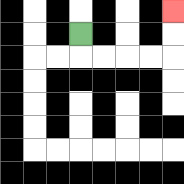{'start': '[3, 1]', 'end': '[7, 0]', 'path_directions': 'D,R,R,R,R,U,U', 'path_coordinates': '[[3, 1], [3, 2], [4, 2], [5, 2], [6, 2], [7, 2], [7, 1], [7, 0]]'}